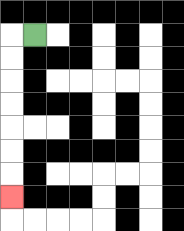{'start': '[1, 1]', 'end': '[0, 8]', 'path_directions': 'L,D,D,D,D,D,D,D', 'path_coordinates': '[[1, 1], [0, 1], [0, 2], [0, 3], [0, 4], [0, 5], [0, 6], [0, 7], [0, 8]]'}